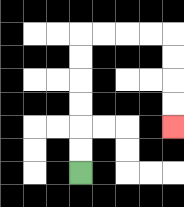{'start': '[3, 7]', 'end': '[7, 5]', 'path_directions': 'U,U,U,U,U,U,R,R,R,R,D,D,D,D', 'path_coordinates': '[[3, 7], [3, 6], [3, 5], [3, 4], [3, 3], [3, 2], [3, 1], [4, 1], [5, 1], [6, 1], [7, 1], [7, 2], [7, 3], [7, 4], [7, 5]]'}